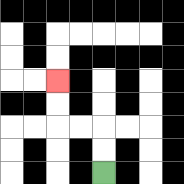{'start': '[4, 7]', 'end': '[2, 3]', 'path_directions': 'U,U,L,L,U,U', 'path_coordinates': '[[4, 7], [4, 6], [4, 5], [3, 5], [2, 5], [2, 4], [2, 3]]'}